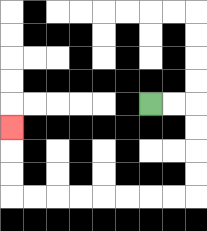{'start': '[6, 4]', 'end': '[0, 5]', 'path_directions': 'R,R,D,D,D,D,L,L,L,L,L,L,L,L,U,U,U', 'path_coordinates': '[[6, 4], [7, 4], [8, 4], [8, 5], [8, 6], [8, 7], [8, 8], [7, 8], [6, 8], [5, 8], [4, 8], [3, 8], [2, 8], [1, 8], [0, 8], [0, 7], [0, 6], [0, 5]]'}